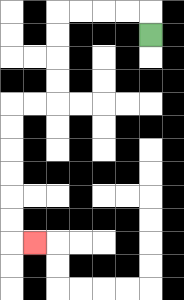{'start': '[6, 1]', 'end': '[1, 10]', 'path_directions': 'U,L,L,L,L,D,D,D,D,L,L,D,D,D,D,D,D,R', 'path_coordinates': '[[6, 1], [6, 0], [5, 0], [4, 0], [3, 0], [2, 0], [2, 1], [2, 2], [2, 3], [2, 4], [1, 4], [0, 4], [0, 5], [0, 6], [0, 7], [0, 8], [0, 9], [0, 10], [1, 10]]'}